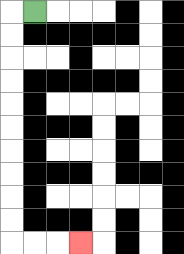{'start': '[1, 0]', 'end': '[3, 10]', 'path_directions': 'L,D,D,D,D,D,D,D,D,D,D,R,R,R', 'path_coordinates': '[[1, 0], [0, 0], [0, 1], [0, 2], [0, 3], [0, 4], [0, 5], [0, 6], [0, 7], [0, 8], [0, 9], [0, 10], [1, 10], [2, 10], [3, 10]]'}